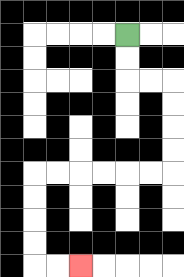{'start': '[5, 1]', 'end': '[3, 11]', 'path_directions': 'D,D,R,R,D,D,D,D,L,L,L,L,L,L,D,D,D,D,R,R', 'path_coordinates': '[[5, 1], [5, 2], [5, 3], [6, 3], [7, 3], [7, 4], [7, 5], [7, 6], [7, 7], [6, 7], [5, 7], [4, 7], [3, 7], [2, 7], [1, 7], [1, 8], [1, 9], [1, 10], [1, 11], [2, 11], [3, 11]]'}